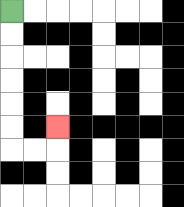{'start': '[0, 0]', 'end': '[2, 5]', 'path_directions': 'D,D,D,D,D,D,R,R,U', 'path_coordinates': '[[0, 0], [0, 1], [0, 2], [0, 3], [0, 4], [0, 5], [0, 6], [1, 6], [2, 6], [2, 5]]'}